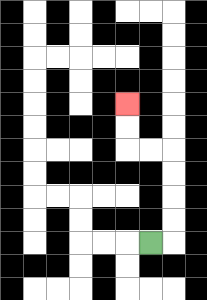{'start': '[6, 10]', 'end': '[5, 4]', 'path_directions': 'R,U,U,U,U,L,L,U,U', 'path_coordinates': '[[6, 10], [7, 10], [7, 9], [7, 8], [7, 7], [7, 6], [6, 6], [5, 6], [5, 5], [5, 4]]'}